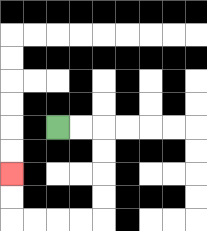{'start': '[2, 5]', 'end': '[0, 7]', 'path_directions': 'R,R,D,D,D,D,L,L,L,L,U,U', 'path_coordinates': '[[2, 5], [3, 5], [4, 5], [4, 6], [4, 7], [4, 8], [4, 9], [3, 9], [2, 9], [1, 9], [0, 9], [0, 8], [0, 7]]'}